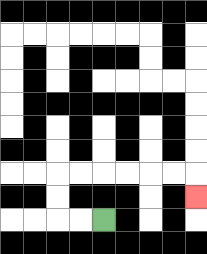{'start': '[4, 9]', 'end': '[8, 8]', 'path_directions': 'L,L,U,U,R,R,R,R,R,R,D', 'path_coordinates': '[[4, 9], [3, 9], [2, 9], [2, 8], [2, 7], [3, 7], [4, 7], [5, 7], [6, 7], [7, 7], [8, 7], [8, 8]]'}